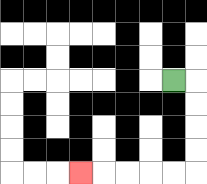{'start': '[7, 3]', 'end': '[3, 7]', 'path_directions': 'R,D,D,D,D,L,L,L,L,L', 'path_coordinates': '[[7, 3], [8, 3], [8, 4], [8, 5], [8, 6], [8, 7], [7, 7], [6, 7], [5, 7], [4, 7], [3, 7]]'}